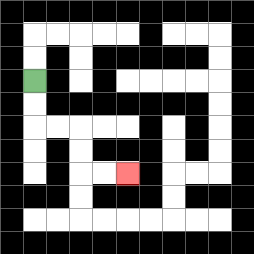{'start': '[1, 3]', 'end': '[5, 7]', 'path_directions': 'D,D,R,R,D,D,R,R', 'path_coordinates': '[[1, 3], [1, 4], [1, 5], [2, 5], [3, 5], [3, 6], [3, 7], [4, 7], [5, 7]]'}